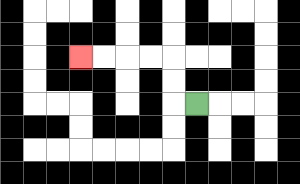{'start': '[8, 4]', 'end': '[3, 2]', 'path_directions': 'L,U,U,L,L,L,L', 'path_coordinates': '[[8, 4], [7, 4], [7, 3], [7, 2], [6, 2], [5, 2], [4, 2], [3, 2]]'}